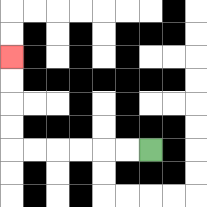{'start': '[6, 6]', 'end': '[0, 2]', 'path_directions': 'L,L,L,L,L,L,U,U,U,U', 'path_coordinates': '[[6, 6], [5, 6], [4, 6], [3, 6], [2, 6], [1, 6], [0, 6], [0, 5], [0, 4], [0, 3], [0, 2]]'}